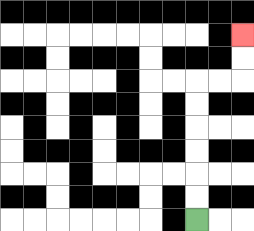{'start': '[8, 9]', 'end': '[10, 1]', 'path_directions': 'U,U,U,U,U,U,R,R,U,U', 'path_coordinates': '[[8, 9], [8, 8], [8, 7], [8, 6], [8, 5], [8, 4], [8, 3], [9, 3], [10, 3], [10, 2], [10, 1]]'}